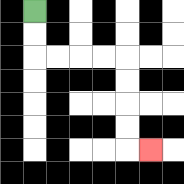{'start': '[1, 0]', 'end': '[6, 6]', 'path_directions': 'D,D,R,R,R,R,D,D,D,D,R', 'path_coordinates': '[[1, 0], [1, 1], [1, 2], [2, 2], [3, 2], [4, 2], [5, 2], [5, 3], [5, 4], [5, 5], [5, 6], [6, 6]]'}